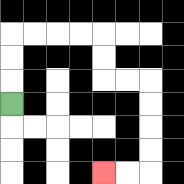{'start': '[0, 4]', 'end': '[4, 7]', 'path_directions': 'U,U,U,R,R,R,R,D,D,R,R,D,D,D,D,L,L', 'path_coordinates': '[[0, 4], [0, 3], [0, 2], [0, 1], [1, 1], [2, 1], [3, 1], [4, 1], [4, 2], [4, 3], [5, 3], [6, 3], [6, 4], [6, 5], [6, 6], [6, 7], [5, 7], [4, 7]]'}